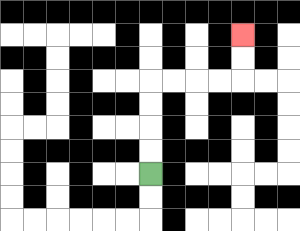{'start': '[6, 7]', 'end': '[10, 1]', 'path_directions': 'U,U,U,U,R,R,R,R,U,U', 'path_coordinates': '[[6, 7], [6, 6], [6, 5], [6, 4], [6, 3], [7, 3], [8, 3], [9, 3], [10, 3], [10, 2], [10, 1]]'}